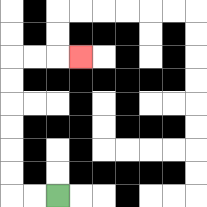{'start': '[2, 8]', 'end': '[3, 2]', 'path_directions': 'L,L,U,U,U,U,U,U,R,R,R', 'path_coordinates': '[[2, 8], [1, 8], [0, 8], [0, 7], [0, 6], [0, 5], [0, 4], [0, 3], [0, 2], [1, 2], [2, 2], [3, 2]]'}